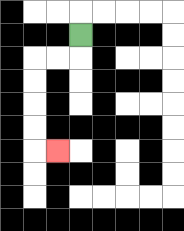{'start': '[3, 1]', 'end': '[2, 6]', 'path_directions': 'D,L,L,D,D,D,D,R', 'path_coordinates': '[[3, 1], [3, 2], [2, 2], [1, 2], [1, 3], [1, 4], [1, 5], [1, 6], [2, 6]]'}